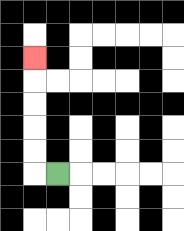{'start': '[2, 7]', 'end': '[1, 2]', 'path_directions': 'L,U,U,U,U,U', 'path_coordinates': '[[2, 7], [1, 7], [1, 6], [1, 5], [1, 4], [1, 3], [1, 2]]'}